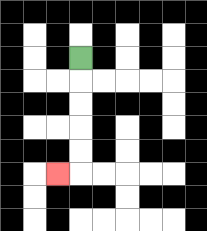{'start': '[3, 2]', 'end': '[2, 7]', 'path_directions': 'D,D,D,D,D,L', 'path_coordinates': '[[3, 2], [3, 3], [3, 4], [3, 5], [3, 6], [3, 7], [2, 7]]'}